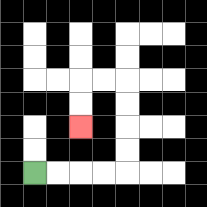{'start': '[1, 7]', 'end': '[3, 5]', 'path_directions': 'R,R,R,R,U,U,U,U,L,L,D,D', 'path_coordinates': '[[1, 7], [2, 7], [3, 7], [4, 7], [5, 7], [5, 6], [5, 5], [5, 4], [5, 3], [4, 3], [3, 3], [3, 4], [3, 5]]'}